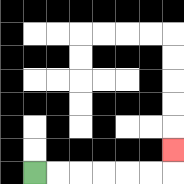{'start': '[1, 7]', 'end': '[7, 6]', 'path_directions': 'R,R,R,R,R,R,U', 'path_coordinates': '[[1, 7], [2, 7], [3, 7], [4, 7], [5, 7], [6, 7], [7, 7], [7, 6]]'}